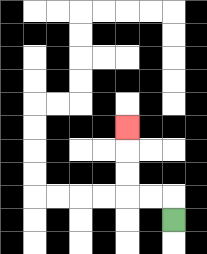{'start': '[7, 9]', 'end': '[5, 5]', 'path_directions': 'U,L,L,U,U,U', 'path_coordinates': '[[7, 9], [7, 8], [6, 8], [5, 8], [5, 7], [5, 6], [5, 5]]'}